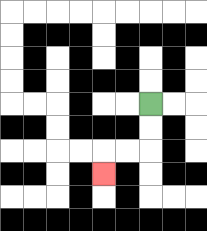{'start': '[6, 4]', 'end': '[4, 7]', 'path_directions': 'D,D,L,L,D', 'path_coordinates': '[[6, 4], [6, 5], [6, 6], [5, 6], [4, 6], [4, 7]]'}